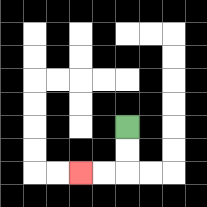{'start': '[5, 5]', 'end': '[3, 7]', 'path_directions': 'D,D,L,L', 'path_coordinates': '[[5, 5], [5, 6], [5, 7], [4, 7], [3, 7]]'}